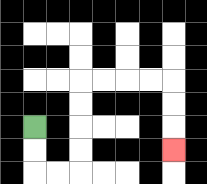{'start': '[1, 5]', 'end': '[7, 6]', 'path_directions': 'D,D,R,R,U,U,U,U,R,R,R,R,D,D,D', 'path_coordinates': '[[1, 5], [1, 6], [1, 7], [2, 7], [3, 7], [3, 6], [3, 5], [3, 4], [3, 3], [4, 3], [5, 3], [6, 3], [7, 3], [7, 4], [7, 5], [7, 6]]'}